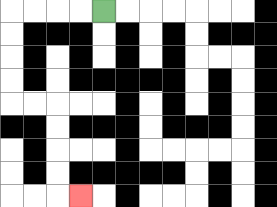{'start': '[4, 0]', 'end': '[3, 8]', 'path_directions': 'L,L,L,L,D,D,D,D,R,R,D,D,D,D,R', 'path_coordinates': '[[4, 0], [3, 0], [2, 0], [1, 0], [0, 0], [0, 1], [0, 2], [0, 3], [0, 4], [1, 4], [2, 4], [2, 5], [2, 6], [2, 7], [2, 8], [3, 8]]'}